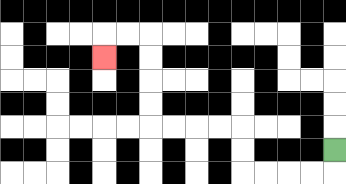{'start': '[14, 6]', 'end': '[4, 2]', 'path_directions': 'D,L,L,L,L,U,U,L,L,L,L,U,U,U,U,L,L,D', 'path_coordinates': '[[14, 6], [14, 7], [13, 7], [12, 7], [11, 7], [10, 7], [10, 6], [10, 5], [9, 5], [8, 5], [7, 5], [6, 5], [6, 4], [6, 3], [6, 2], [6, 1], [5, 1], [4, 1], [4, 2]]'}